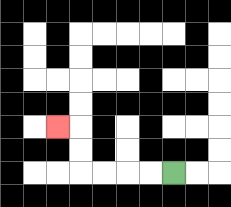{'start': '[7, 7]', 'end': '[2, 5]', 'path_directions': 'L,L,L,L,U,U,L', 'path_coordinates': '[[7, 7], [6, 7], [5, 7], [4, 7], [3, 7], [3, 6], [3, 5], [2, 5]]'}